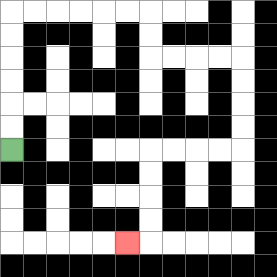{'start': '[0, 6]', 'end': '[5, 10]', 'path_directions': 'U,U,U,U,U,U,R,R,R,R,R,R,D,D,R,R,R,R,D,D,D,D,L,L,L,L,D,D,D,D,L', 'path_coordinates': '[[0, 6], [0, 5], [0, 4], [0, 3], [0, 2], [0, 1], [0, 0], [1, 0], [2, 0], [3, 0], [4, 0], [5, 0], [6, 0], [6, 1], [6, 2], [7, 2], [8, 2], [9, 2], [10, 2], [10, 3], [10, 4], [10, 5], [10, 6], [9, 6], [8, 6], [7, 6], [6, 6], [6, 7], [6, 8], [6, 9], [6, 10], [5, 10]]'}